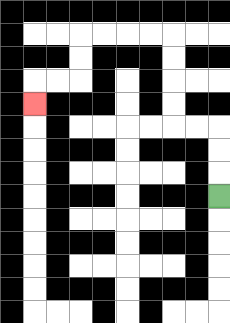{'start': '[9, 8]', 'end': '[1, 4]', 'path_directions': 'U,U,U,L,L,U,U,U,U,L,L,L,L,D,D,L,L,D', 'path_coordinates': '[[9, 8], [9, 7], [9, 6], [9, 5], [8, 5], [7, 5], [7, 4], [7, 3], [7, 2], [7, 1], [6, 1], [5, 1], [4, 1], [3, 1], [3, 2], [3, 3], [2, 3], [1, 3], [1, 4]]'}